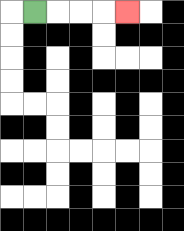{'start': '[1, 0]', 'end': '[5, 0]', 'path_directions': 'R,R,R,R', 'path_coordinates': '[[1, 0], [2, 0], [3, 0], [4, 0], [5, 0]]'}